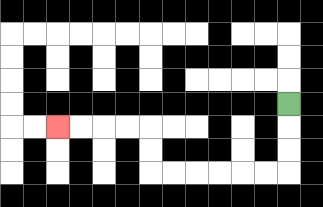{'start': '[12, 4]', 'end': '[2, 5]', 'path_directions': 'D,D,D,L,L,L,L,L,L,U,U,L,L,L,L', 'path_coordinates': '[[12, 4], [12, 5], [12, 6], [12, 7], [11, 7], [10, 7], [9, 7], [8, 7], [7, 7], [6, 7], [6, 6], [6, 5], [5, 5], [4, 5], [3, 5], [2, 5]]'}